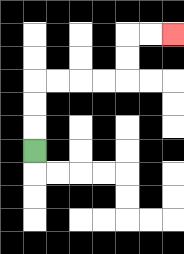{'start': '[1, 6]', 'end': '[7, 1]', 'path_directions': 'U,U,U,R,R,R,R,U,U,R,R', 'path_coordinates': '[[1, 6], [1, 5], [1, 4], [1, 3], [2, 3], [3, 3], [4, 3], [5, 3], [5, 2], [5, 1], [6, 1], [7, 1]]'}